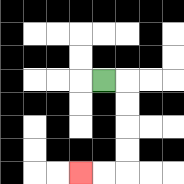{'start': '[4, 3]', 'end': '[3, 7]', 'path_directions': 'R,D,D,D,D,L,L', 'path_coordinates': '[[4, 3], [5, 3], [5, 4], [5, 5], [5, 6], [5, 7], [4, 7], [3, 7]]'}